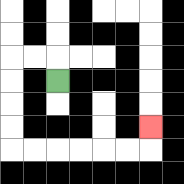{'start': '[2, 3]', 'end': '[6, 5]', 'path_directions': 'U,L,L,D,D,D,D,R,R,R,R,R,R,U', 'path_coordinates': '[[2, 3], [2, 2], [1, 2], [0, 2], [0, 3], [0, 4], [0, 5], [0, 6], [1, 6], [2, 6], [3, 6], [4, 6], [5, 6], [6, 6], [6, 5]]'}